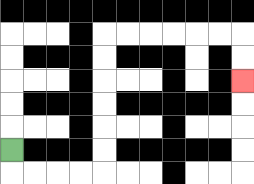{'start': '[0, 6]', 'end': '[10, 3]', 'path_directions': 'D,R,R,R,R,U,U,U,U,U,U,R,R,R,R,R,R,D,D', 'path_coordinates': '[[0, 6], [0, 7], [1, 7], [2, 7], [3, 7], [4, 7], [4, 6], [4, 5], [4, 4], [4, 3], [4, 2], [4, 1], [5, 1], [6, 1], [7, 1], [8, 1], [9, 1], [10, 1], [10, 2], [10, 3]]'}